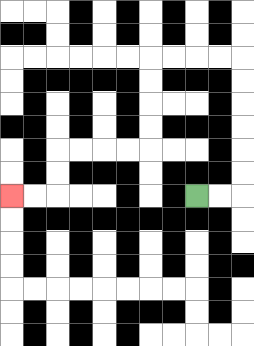{'start': '[8, 8]', 'end': '[0, 8]', 'path_directions': 'R,R,U,U,U,U,U,U,L,L,L,L,D,D,D,D,L,L,L,L,D,D,L,L', 'path_coordinates': '[[8, 8], [9, 8], [10, 8], [10, 7], [10, 6], [10, 5], [10, 4], [10, 3], [10, 2], [9, 2], [8, 2], [7, 2], [6, 2], [6, 3], [6, 4], [6, 5], [6, 6], [5, 6], [4, 6], [3, 6], [2, 6], [2, 7], [2, 8], [1, 8], [0, 8]]'}